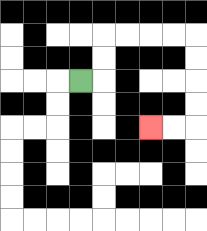{'start': '[3, 3]', 'end': '[6, 5]', 'path_directions': 'R,U,U,R,R,R,R,D,D,D,D,L,L', 'path_coordinates': '[[3, 3], [4, 3], [4, 2], [4, 1], [5, 1], [6, 1], [7, 1], [8, 1], [8, 2], [8, 3], [8, 4], [8, 5], [7, 5], [6, 5]]'}